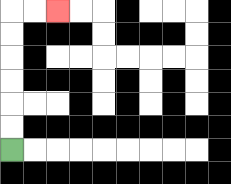{'start': '[0, 6]', 'end': '[2, 0]', 'path_directions': 'U,U,U,U,U,U,R,R', 'path_coordinates': '[[0, 6], [0, 5], [0, 4], [0, 3], [0, 2], [0, 1], [0, 0], [1, 0], [2, 0]]'}